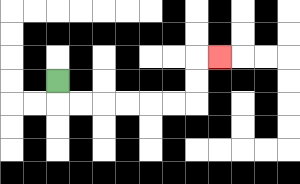{'start': '[2, 3]', 'end': '[9, 2]', 'path_directions': 'D,R,R,R,R,R,R,U,U,R', 'path_coordinates': '[[2, 3], [2, 4], [3, 4], [4, 4], [5, 4], [6, 4], [7, 4], [8, 4], [8, 3], [8, 2], [9, 2]]'}